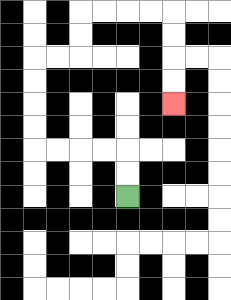{'start': '[5, 8]', 'end': '[7, 4]', 'path_directions': 'U,U,L,L,L,L,U,U,U,U,R,R,U,U,R,R,R,R,D,D,D,D', 'path_coordinates': '[[5, 8], [5, 7], [5, 6], [4, 6], [3, 6], [2, 6], [1, 6], [1, 5], [1, 4], [1, 3], [1, 2], [2, 2], [3, 2], [3, 1], [3, 0], [4, 0], [5, 0], [6, 0], [7, 0], [7, 1], [7, 2], [7, 3], [7, 4]]'}